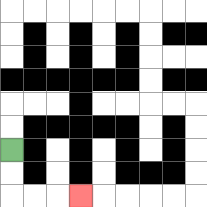{'start': '[0, 6]', 'end': '[3, 8]', 'path_directions': 'D,D,R,R,R', 'path_coordinates': '[[0, 6], [0, 7], [0, 8], [1, 8], [2, 8], [3, 8]]'}